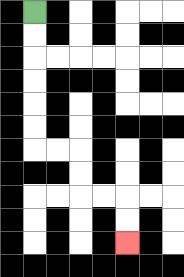{'start': '[1, 0]', 'end': '[5, 10]', 'path_directions': 'D,D,D,D,D,D,R,R,D,D,R,R,D,D', 'path_coordinates': '[[1, 0], [1, 1], [1, 2], [1, 3], [1, 4], [1, 5], [1, 6], [2, 6], [3, 6], [3, 7], [3, 8], [4, 8], [5, 8], [5, 9], [5, 10]]'}